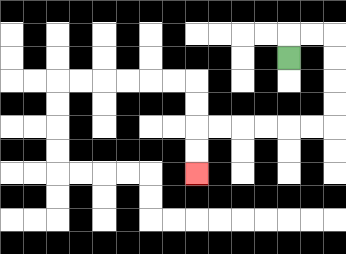{'start': '[12, 2]', 'end': '[8, 7]', 'path_directions': 'U,R,R,D,D,D,D,L,L,L,L,L,L,D,D', 'path_coordinates': '[[12, 2], [12, 1], [13, 1], [14, 1], [14, 2], [14, 3], [14, 4], [14, 5], [13, 5], [12, 5], [11, 5], [10, 5], [9, 5], [8, 5], [8, 6], [8, 7]]'}